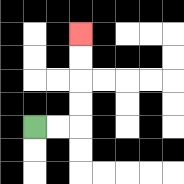{'start': '[1, 5]', 'end': '[3, 1]', 'path_directions': 'R,R,U,U,U,U', 'path_coordinates': '[[1, 5], [2, 5], [3, 5], [3, 4], [3, 3], [3, 2], [3, 1]]'}